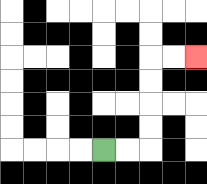{'start': '[4, 6]', 'end': '[8, 2]', 'path_directions': 'R,R,U,U,U,U,R,R', 'path_coordinates': '[[4, 6], [5, 6], [6, 6], [6, 5], [6, 4], [6, 3], [6, 2], [7, 2], [8, 2]]'}